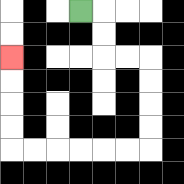{'start': '[3, 0]', 'end': '[0, 2]', 'path_directions': 'R,D,D,R,R,D,D,D,D,L,L,L,L,L,L,U,U,U,U', 'path_coordinates': '[[3, 0], [4, 0], [4, 1], [4, 2], [5, 2], [6, 2], [6, 3], [6, 4], [6, 5], [6, 6], [5, 6], [4, 6], [3, 6], [2, 6], [1, 6], [0, 6], [0, 5], [0, 4], [0, 3], [0, 2]]'}